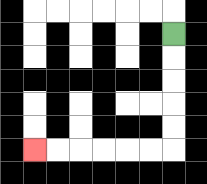{'start': '[7, 1]', 'end': '[1, 6]', 'path_directions': 'D,D,D,D,D,L,L,L,L,L,L', 'path_coordinates': '[[7, 1], [7, 2], [7, 3], [7, 4], [7, 5], [7, 6], [6, 6], [5, 6], [4, 6], [3, 6], [2, 6], [1, 6]]'}